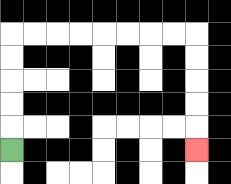{'start': '[0, 6]', 'end': '[8, 6]', 'path_directions': 'U,U,U,U,U,R,R,R,R,R,R,R,R,D,D,D,D,D', 'path_coordinates': '[[0, 6], [0, 5], [0, 4], [0, 3], [0, 2], [0, 1], [1, 1], [2, 1], [3, 1], [4, 1], [5, 1], [6, 1], [7, 1], [8, 1], [8, 2], [8, 3], [8, 4], [8, 5], [8, 6]]'}